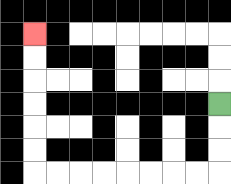{'start': '[9, 4]', 'end': '[1, 1]', 'path_directions': 'D,D,D,L,L,L,L,L,L,L,L,U,U,U,U,U,U', 'path_coordinates': '[[9, 4], [9, 5], [9, 6], [9, 7], [8, 7], [7, 7], [6, 7], [5, 7], [4, 7], [3, 7], [2, 7], [1, 7], [1, 6], [1, 5], [1, 4], [1, 3], [1, 2], [1, 1]]'}